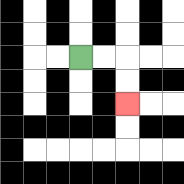{'start': '[3, 2]', 'end': '[5, 4]', 'path_directions': 'R,R,D,D', 'path_coordinates': '[[3, 2], [4, 2], [5, 2], [5, 3], [5, 4]]'}